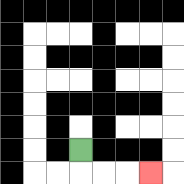{'start': '[3, 6]', 'end': '[6, 7]', 'path_directions': 'D,R,R,R', 'path_coordinates': '[[3, 6], [3, 7], [4, 7], [5, 7], [6, 7]]'}